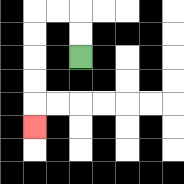{'start': '[3, 2]', 'end': '[1, 5]', 'path_directions': 'U,U,L,L,D,D,D,D,D', 'path_coordinates': '[[3, 2], [3, 1], [3, 0], [2, 0], [1, 0], [1, 1], [1, 2], [1, 3], [1, 4], [1, 5]]'}